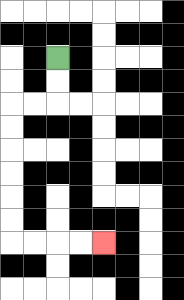{'start': '[2, 2]', 'end': '[4, 10]', 'path_directions': 'D,D,L,L,D,D,D,D,D,D,R,R,R,R', 'path_coordinates': '[[2, 2], [2, 3], [2, 4], [1, 4], [0, 4], [0, 5], [0, 6], [0, 7], [0, 8], [0, 9], [0, 10], [1, 10], [2, 10], [3, 10], [4, 10]]'}